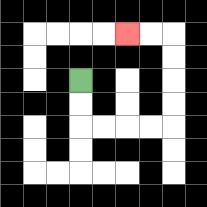{'start': '[3, 3]', 'end': '[5, 1]', 'path_directions': 'D,D,R,R,R,R,U,U,U,U,L,L', 'path_coordinates': '[[3, 3], [3, 4], [3, 5], [4, 5], [5, 5], [6, 5], [7, 5], [7, 4], [7, 3], [7, 2], [7, 1], [6, 1], [5, 1]]'}